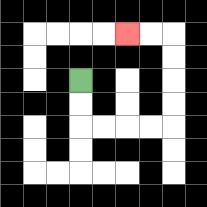{'start': '[3, 3]', 'end': '[5, 1]', 'path_directions': 'D,D,R,R,R,R,U,U,U,U,L,L', 'path_coordinates': '[[3, 3], [3, 4], [3, 5], [4, 5], [5, 5], [6, 5], [7, 5], [7, 4], [7, 3], [7, 2], [7, 1], [6, 1], [5, 1]]'}